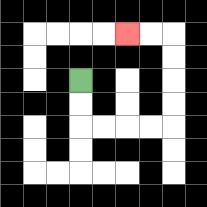{'start': '[3, 3]', 'end': '[5, 1]', 'path_directions': 'D,D,R,R,R,R,U,U,U,U,L,L', 'path_coordinates': '[[3, 3], [3, 4], [3, 5], [4, 5], [5, 5], [6, 5], [7, 5], [7, 4], [7, 3], [7, 2], [7, 1], [6, 1], [5, 1]]'}